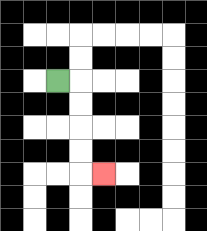{'start': '[2, 3]', 'end': '[4, 7]', 'path_directions': 'R,D,D,D,D,R', 'path_coordinates': '[[2, 3], [3, 3], [3, 4], [3, 5], [3, 6], [3, 7], [4, 7]]'}